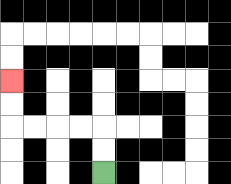{'start': '[4, 7]', 'end': '[0, 3]', 'path_directions': 'U,U,L,L,L,L,U,U', 'path_coordinates': '[[4, 7], [4, 6], [4, 5], [3, 5], [2, 5], [1, 5], [0, 5], [0, 4], [0, 3]]'}